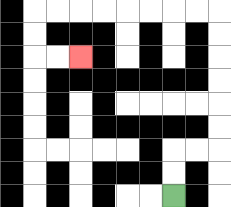{'start': '[7, 8]', 'end': '[3, 2]', 'path_directions': 'U,U,R,R,U,U,U,U,U,U,L,L,L,L,L,L,L,L,D,D,R,R', 'path_coordinates': '[[7, 8], [7, 7], [7, 6], [8, 6], [9, 6], [9, 5], [9, 4], [9, 3], [9, 2], [9, 1], [9, 0], [8, 0], [7, 0], [6, 0], [5, 0], [4, 0], [3, 0], [2, 0], [1, 0], [1, 1], [1, 2], [2, 2], [3, 2]]'}